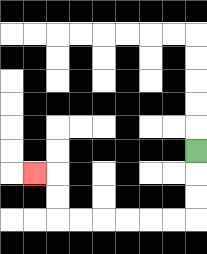{'start': '[8, 6]', 'end': '[1, 7]', 'path_directions': 'D,D,D,L,L,L,L,L,L,U,U,L', 'path_coordinates': '[[8, 6], [8, 7], [8, 8], [8, 9], [7, 9], [6, 9], [5, 9], [4, 9], [3, 9], [2, 9], [2, 8], [2, 7], [1, 7]]'}